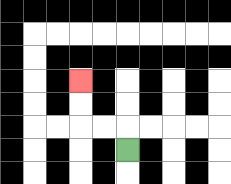{'start': '[5, 6]', 'end': '[3, 3]', 'path_directions': 'U,L,L,U,U', 'path_coordinates': '[[5, 6], [5, 5], [4, 5], [3, 5], [3, 4], [3, 3]]'}